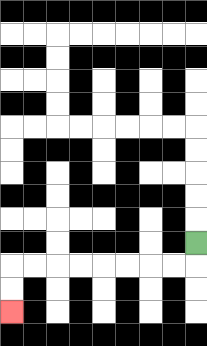{'start': '[8, 10]', 'end': '[0, 13]', 'path_directions': 'D,L,L,L,L,L,L,L,L,D,D', 'path_coordinates': '[[8, 10], [8, 11], [7, 11], [6, 11], [5, 11], [4, 11], [3, 11], [2, 11], [1, 11], [0, 11], [0, 12], [0, 13]]'}